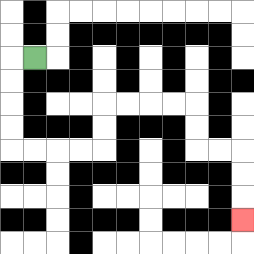{'start': '[1, 2]', 'end': '[10, 9]', 'path_directions': 'L,D,D,D,D,R,R,R,R,U,U,R,R,R,R,D,D,R,R,D,D,D', 'path_coordinates': '[[1, 2], [0, 2], [0, 3], [0, 4], [0, 5], [0, 6], [1, 6], [2, 6], [3, 6], [4, 6], [4, 5], [4, 4], [5, 4], [6, 4], [7, 4], [8, 4], [8, 5], [8, 6], [9, 6], [10, 6], [10, 7], [10, 8], [10, 9]]'}